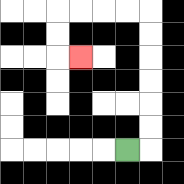{'start': '[5, 6]', 'end': '[3, 2]', 'path_directions': 'R,U,U,U,U,U,U,L,L,L,L,D,D,R', 'path_coordinates': '[[5, 6], [6, 6], [6, 5], [6, 4], [6, 3], [6, 2], [6, 1], [6, 0], [5, 0], [4, 0], [3, 0], [2, 0], [2, 1], [2, 2], [3, 2]]'}